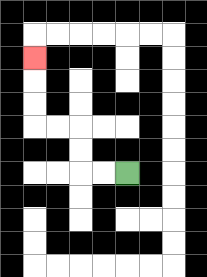{'start': '[5, 7]', 'end': '[1, 2]', 'path_directions': 'L,L,U,U,L,L,U,U,U', 'path_coordinates': '[[5, 7], [4, 7], [3, 7], [3, 6], [3, 5], [2, 5], [1, 5], [1, 4], [1, 3], [1, 2]]'}